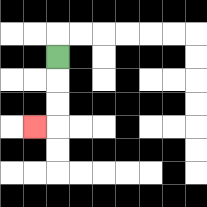{'start': '[2, 2]', 'end': '[1, 5]', 'path_directions': 'D,D,D,L', 'path_coordinates': '[[2, 2], [2, 3], [2, 4], [2, 5], [1, 5]]'}